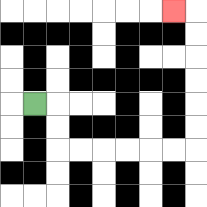{'start': '[1, 4]', 'end': '[7, 0]', 'path_directions': 'R,D,D,R,R,R,R,R,R,U,U,U,U,U,U,L', 'path_coordinates': '[[1, 4], [2, 4], [2, 5], [2, 6], [3, 6], [4, 6], [5, 6], [6, 6], [7, 6], [8, 6], [8, 5], [8, 4], [8, 3], [8, 2], [8, 1], [8, 0], [7, 0]]'}